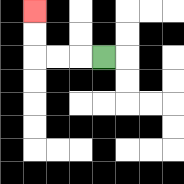{'start': '[4, 2]', 'end': '[1, 0]', 'path_directions': 'L,L,L,U,U', 'path_coordinates': '[[4, 2], [3, 2], [2, 2], [1, 2], [1, 1], [1, 0]]'}